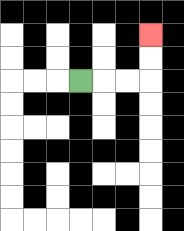{'start': '[3, 3]', 'end': '[6, 1]', 'path_directions': 'R,R,R,U,U', 'path_coordinates': '[[3, 3], [4, 3], [5, 3], [6, 3], [6, 2], [6, 1]]'}